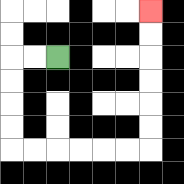{'start': '[2, 2]', 'end': '[6, 0]', 'path_directions': 'L,L,D,D,D,D,R,R,R,R,R,R,U,U,U,U,U,U', 'path_coordinates': '[[2, 2], [1, 2], [0, 2], [0, 3], [0, 4], [0, 5], [0, 6], [1, 6], [2, 6], [3, 6], [4, 6], [5, 6], [6, 6], [6, 5], [6, 4], [6, 3], [6, 2], [6, 1], [6, 0]]'}